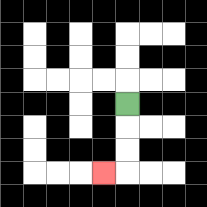{'start': '[5, 4]', 'end': '[4, 7]', 'path_directions': 'D,D,D,L', 'path_coordinates': '[[5, 4], [5, 5], [5, 6], [5, 7], [4, 7]]'}